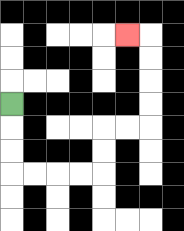{'start': '[0, 4]', 'end': '[5, 1]', 'path_directions': 'D,D,D,R,R,R,R,U,U,R,R,U,U,U,U,L', 'path_coordinates': '[[0, 4], [0, 5], [0, 6], [0, 7], [1, 7], [2, 7], [3, 7], [4, 7], [4, 6], [4, 5], [5, 5], [6, 5], [6, 4], [6, 3], [6, 2], [6, 1], [5, 1]]'}